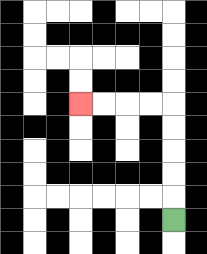{'start': '[7, 9]', 'end': '[3, 4]', 'path_directions': 'U,U,U,U,U,L,L,L,L', 'path_coordinates': '[[7, 9], [7, 8], [7, 7], [7, 6], [7, 5], [7, 4], [6, 4], [5, 4], [4, 4], [3, 4]]'}